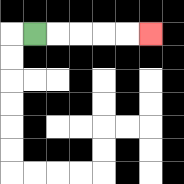{'start': '[1, 1]', 'end': '[6, 1]', 'path_directions': 'R,R,R,R,R', 'path_coordinates': '[[1, 1], [2, 1], [3, 1], [4, 1], [5, 1], [6, 1]]'}